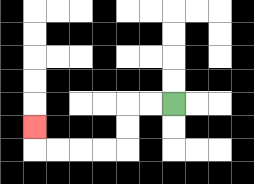{'start': '[7, 4]', 'end': '[1, 5]', 'path_directions': 'L,L,D,D,L,L,L,L,U', 'path_coordinates': '[[7, 4], [6, 4], [5, 4], [5, 5], [5, 6], [4, 6], [3, 6], [2, 6], [1, 6], [1, 5]]'}